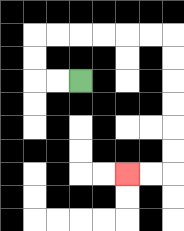{'start': '[3, 3]', 'end': '[5, 7]', 'path_directions': 'L,L,U,U,R,R,R,R,R,R,D,D,D,D,D,D,L,L', 'path_coordinates': '[[3, 3], [2, 3], [1, 3], [1, 2], [1, 1], [2, 1], [3, 1], [4, 1], [5, 1], [6, 1], [7, 1], [7, 2], [7, 3], [7, 4], [7, 5], [7, 6], [7, 7], [6, 7], [5, 7]]'}